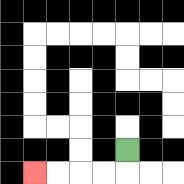{'start': '[5, 6]', 'end': '[1, 7]', 'path_directions': 'D,L,L,L,L', 'path_coordinates': '[[5, 6], [5, 7], [4, 7], [3, 7], [2, 7], [1, 7]]'}